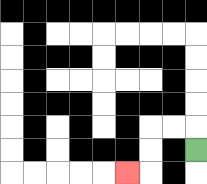{'start': '[8, 6]', 'end': '[5, 7]', 'path_directions': 'U,L,L,D,D,L', 'path_coordinates': '[[8, 6], [8, 5], [7, 5], [6, 5], [6, 6], [6, 7], [5, 7]]'}